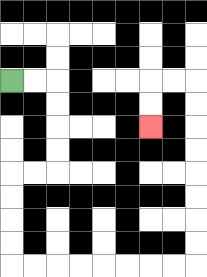{'start': '[0, 3]', 'end': '[6, 5]', 'path_directions': 'R,R,D,D,D,D,L,L,D,D,D,D,R,R,R,R,R,R,R,R,U,U,U,U,U,U,U,U,L,L,D,D', 'path_coordinates': '[[0, 3], [1, 3], [2, 3], [2, 4], [2, 5], [2, 6], [2, 7], [1, 7], [0, 7], [0, 8], [0, 9], [0, 10], [0, 11], [1, 11], [2, 11], [3, 11], [4, 11], [5, 11], [6, 11], [7, 11], [8, 11], [8, 10], [8, 9], [8, 8], [8, 7], [8, 6], [8, 5], [8, 4], [8, 3], [7, 3], [6, 3], [6, 4], [6, 5]]'}